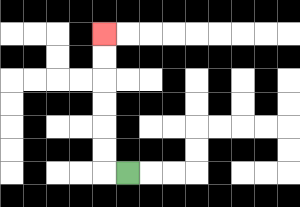{'start': '[5, 7]', 'end': '[4, 1]', 'path_directions': 'L,U,U,U,U,U,U', 'path_coordinates': '[[5, 7], [4, 7], [4, 6], [4, 5], [4, 4], [4, 3], [4, 2], [4, 1]]'}